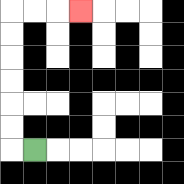{'start': '[1, 6]', 'end': '[3, 0]', 'path_directions': 'L,U,U,U,U,U,U,R,R,R', 'path_coordinates': '[[1, 6], [0, 6], [0, 5], [0, 4], [0, 3], [0, 2], [0, 1], [0, 0], [1, 0], [2, 0], [3, 0]]'}